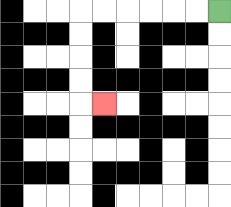{'start': '[9, 0]', 'end': '[4, 4]', 'path_directions': 'L,L,L,L,L,L,D,D,D,D,R', 'path_coordinates': '[[9, 0], [8, 0], [7, 0], [6, 0], [5, 0], [4, 0], [3, 0], [3, 1], [3, 2], [3, 3], [3, 4], [4, 4]]'}